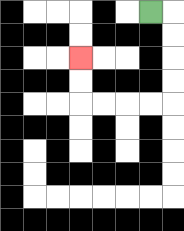{'start': '[6, 0]', 'end': '[3, 2]', 'path_directions': 'R,D,D,D,D,L,L,L,L,U,U', 'path_coordinates': '[[6, 0], [7, 0], [7, 1], [7, 2], [7, 3], [7, 4], [6, 4], [5, 4], [4, 4], [3, 4], [3, 3], [3, 2]]'}